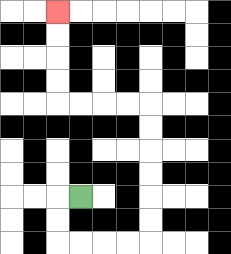{'start': '[3, 8]', 'end': '[2, 0]', 'path_directions': 'L,D,D,R,R,R,R,U,U,U,U,U,U,L,L,L,L,U,U,U,U', 'path_coordinates': '[[3, 8], [2, 8], [2, 9], [2, 10], [3, 10], [4, 10], [5, 10], [6, 10], [6, 9], [6, 8], [6, 7], [6, 6], [6, 5], [6, 4], [5, 4], [4, 4], [3, 4], [2, 4], [2, 3], [2, 2], [2, 1], [2, 0]]'}